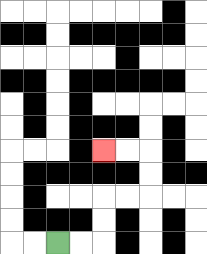{'start': '[2, 10]', 'end': '[4, 6]', 'path_directions': 'R,R,U,U,R,R,U,U,L,L', 'path_coordinates': '[[2, 10], [3, 10], [4, 10], [4, 9], [4, 8], [5, 8], [6, 8], [6, 7], [6, 6], [5, 6], [4, 6]]'}